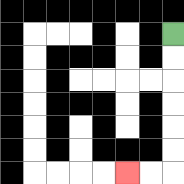{'start': '[7, 1]', 'end': '[5, 7]', 'path_directions': 'D,D,D,D,D,D,L,L', 'path_coordinates': '[[7, 1], [7, 2], [7, 3], [7, 4], [7, 5], [7, 6], [7, 7], [6, 7], [5, 7]]'}